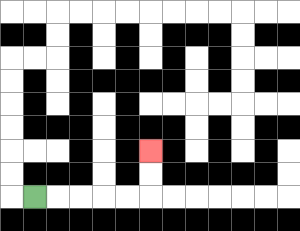{'start': '[1, 8]', 'end': '[6, 6]', 'path_directions': 'R,R,R,R,R,U,U', 'path_coordinates': '[[1, 8], [2, 8], [3, 8], [4, 8], [5, 8], [6, 8], [6, 7], [6, 6]]'}